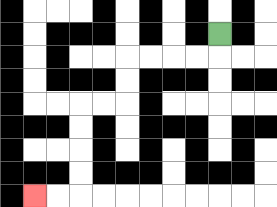{'start': '[9, 1]', 'end': '[1, 8]', 'path_directions': 'D,L,L,L,L,D,D,L,L,D,D,D,D,L,L', 'path_coordinates': '[[9, 1], [9, 2], [8, 2], [7, 2], [6, 2], [5, 2], [5, 3], [5, 4], [4, 4], [3, 4], [3, 5], [3, 6], [3, 7], [3, 8], [2, 8], [1, 8]]'}